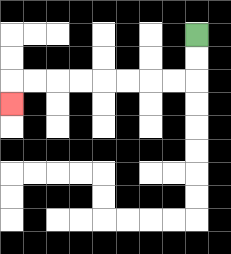{'start': '[8, 1]', 'end': '[0, 4]', 'path_directions': 'D,D,L,L,L,L,L,L,L,L,D', 'path_coordinates': '[[8, 1], [8, 2], [8, 3], [7, 3], [6, 3], [5, 3], [4, 3], [3, 3], [2, 3], [1, 3], [0, 3], [0, 4]]'}